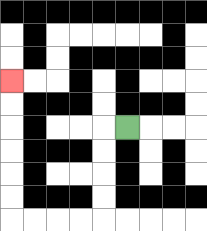{'start': '[5, 5]', 'end': '[0, 3]', 'path_directions': 'L,D,D,D,D,L,L,L,L,U,U,U,U,U,U', 'path_coordinates': '[[5, 5], [4, 5], [4, 6], [4, 7], [4, 8], [4, 9], [3, 9], [2, 9], [1, 9], [0, 9], [0, 8], [0, 7], [0, 6], [0, 5], [0, 4], [0, 3]]'}